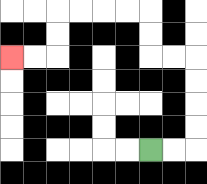{'start': '[6, 6]', 'end': '[0, 2]', 'path_directions': 'R,R,U,U,U,U,L,L,U,U,L,L,L,L,D,D,L,L', 'path_coordinates': '[[6, 6], [7, 6], [8, 6], [8, 5], [8, 4], [8, 3], [8, 2], [7, 2], [6, 2], [6, 1], [6, 0], [5, 0], [4, 0], [3, 0], [2, 0], [2, 1], [2, 2], [1, 2], [0, 2]]'}